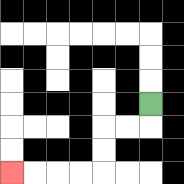{'start': '[6, 4]', 'end': '[0, 7]', 'path_directions': 'D,L,L,D,D,L,L,L,L', 'path_coordinates': '[[6, 4], [6, 5], [5, 5], [4, 5], [4, 6], [4, 7], [3, 7], [2, 7], [1, 7], [0, 7]]'}